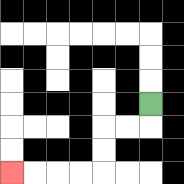{'start': '[6, 4]', 'end': '[0, 7]', 'path_directions': 'D,L,L,D,D,L,L,L,L', 'path_coordinates': '[[6, 4], [6, 5], [5, 5], [4, 5], [4, 6], [4, 7], [3, 7], [2, 7], [1, 7], [0, 7]]'}